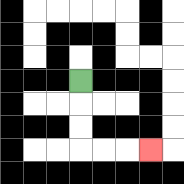{'start': '[3, 3]', 'end': '[6, 6]', 'path_directions': 'D,D,D,R,R,R', 'path_coordinates': '[[3, 3], [3, 4], [3, 5], [3, 6], [4, 6], [5, 6], [6, 6]]'}